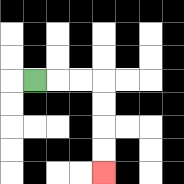{'start': '[1, 3]', 'end': '[4, 7]', 'path_directions': 'R,R,R,D,D,D,D', 'path_coordinates': '[[1, 3], [2, 3], [3, 3], [4, 3], [4, 4], [4, 5], [4, 6], [4, 7]]'}